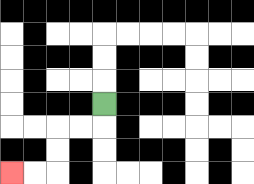{'start': '[4, 4]', 'end': '[0, 7]', 'path_directions': 'D,L,L,D,D,L,L', 'path_coordinates': '[[4, 4], [4, 5], [3, 5], [2, 5], [2, 6], [2, 7], [1, 7], [0, 7]]'}